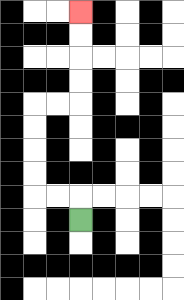{'start': '[3, 9]', 'end': '[3, 0]', 'path_directions': 'U,L,L,U,U,U,U,R,R,U,U,U,U', 'path_coordinates': '[[3, 9], [3, 8], [2, 8], [1, 8], [1, 7], [1, 6], [1, 5], [1, 4], [2, 4], [3, 4], [3, 3], [3, 2], [3, 1], [3, 0]]'}